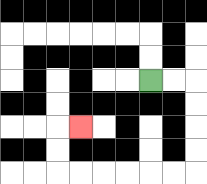{'start': '[6, 3]', 'end': '[3, 5]', 'path_directions': 'R,R,D,D,D,D,L,L,L,L,L,L,U,U,R', 'path_coordinates': '[[6, 3], [7, 3], [8, 3], [8, 4], [8, 5], [8, 6], [8, 7], [7, 7], [6, 7], [5, 7], [4, 7], [3, 7], [2, 7], [2, 6], [2, 5], [3, 5]]'}